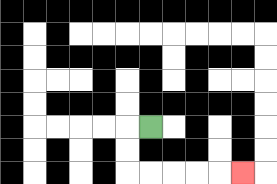{'start': '[6, 5]', 'end': '[10, 7]', 'path_directions': 'L,D,D,R,R,R,R,R', 'path_coordinates': '[[6, 5], [5, 5], [5, 6], [5, 7], [6, 7], [7, 7], [8, 7], [9, 7], [10, 7]]'}